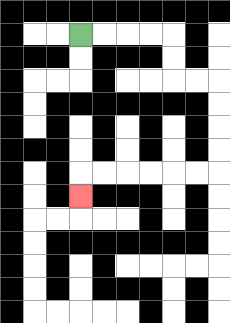{'start': '[3, 1]', 'end': '[3, 8]', 'path_directions': 'R,R,R,R,D,D,R,R,D,D,D,D,L,L,L,L,L,L,D', 'path_coordinates': '[[3, 1], [4, 1], [5, 1], [6, 1], [7, 1], [7, 2], [7, 3], [8, 3], [9, 3], [9, 4], [9, 5], [9, 6], [9, 7], [8, 7], [7, 7], [6, 7], [5, 7], [4, 7], [3, 7], [3, 8]]'}